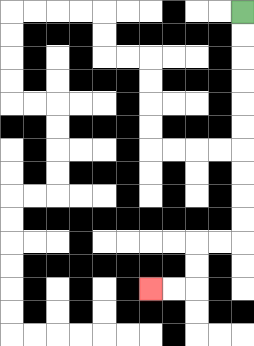{'start': '[10, 0]', 'end': '[6, 12]', 'path_directions': 'D,D,D,D,D,D,D,D,D,D,L,L,D,D,L,L', 'path_coordinates': '[[10, 0], [10, 1], [10, 2], [10, 3], [10, 4], [10, 5], [10, 6], [10, 7], [10, 8], [10, 9], [10, 10], [9, 10], [8, 10], [8, 11], [8, 12], [7, 12], [6, 12]]'}